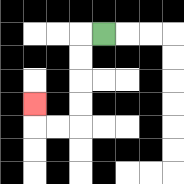{'start': '[4, 1]', 'end': '[1, 4]', 'path_directions': 'L,D,D,D,D,L,L,U', 'path_coordinates': '[[4, 1], [3, 1], [3, 2], [3, 3], [3, 4], [3, 5], [2, 5], [1, 5], [1, 4]]'}